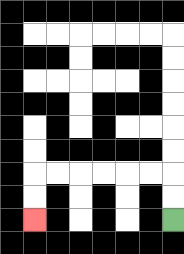{'start': '[7, 9]', 'end': '[1, 9]', 'path_directions': 'U,U,L,L,L,L,L,L,D,D', 'path_coordinates': '[[7, 9], [7, 8], [7, 7], [6, 7], [5, 7], [4, 7], [3, 7], [2, 7], [1, 7], [1, 8], [1, 9]]'}